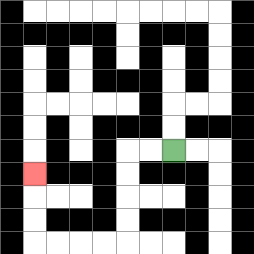{'start': '[7, 6]', 'end': '[1, 7]', 'path_directions': 'L,L,D,D,D,D,L,L,L,L,U,U,U', 'path_coordinates': '[[7, 6], [6, 6], [5, 6], [5, 7], [5, 8], [5, 9], [5, 10], [4, 10], [3, 10], [2, 10], [1, 10], [1, 9], [1, 8], [1, 7]]'}